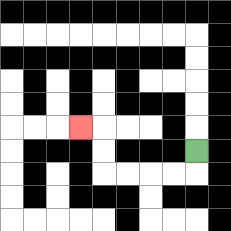{'start': '[8, 6]', 'end': '[3, 5]', 'path_directions': 'D,L,L,L,L,U,U,L', 'path_coordinates': '[[8, 6], [8, 7], [7, 7], [6, 7], [5, 7], [4, 7], [4, 6], [4, 5], [3, 5]]'}